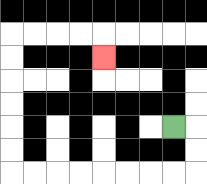{'start': '[7, 5]', 'end': '[4, 2]', 'path_directions': 'R,D,D,L,L,L,L,L,L,L,L,U,U,U,U,U,U,R,R,R,R,D', 'path_coordinates': '[[7, 5], [8, 5], [8, 6], [8, 7], [7, 7], [6, 7], [5, 7], [4, 7], [3, 7], [2, 7], [1, 7], [0, 7], [0, 6], [0, 5], [0, 4], [0, 3], [0, 2], [0, 1], [1, 1], [2, 1], [3, 1], [4, 1], [4, 2]]'}